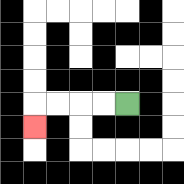{'start': '[5, 4]', 'end': '[1, 5]', 'path_directions': 'L,L,L,L,D', 'path_coordinates': '[[5, 4], [4, 4], [3, 4], [2, 4], [1, 4], [1, 5]]'}